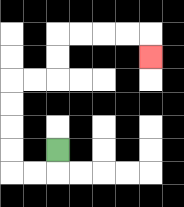{'start': '[2, 6]', 'end': '[6, 2]', 'path_directions': 'D,L,L,U,U,U,U,R,R,U,U,R,R,R,R,D', 'path_coordinates': '[[2, 6], [2, 7], [1, 7], [0, 7], [0, 6], [0, 5], [0, 4], [0, 3], [1, 3], [2, 3], [2, 2], [2, 1], [3, 1], [4, 1], [5, 1], [6, 1], [6, 2]]'}